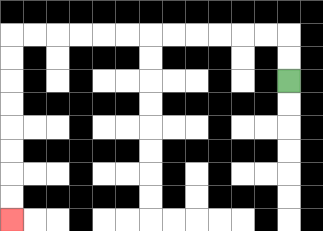{'start': '[12, 3]', 'end': '[0, 9]', 'path_directions': 'U,U,L,L,L,L,L,L,L,L,L,L,L,L,D,D,D,D,D,D,D,D', 'path_coordinates': '[[12, 3], [12, 2], [12, 1], [11, 1], [10, 1], [9, 1], [8, 1], [7, 1], [6, 1], [5, 1], [4, 1], [3, 1], [2, 1], [1, 1], [0, 1], [0, 2], [0, 3], [0, 4], [0, 5], [0, 6], [0, 7], [0, 8], [0, 9]]'}